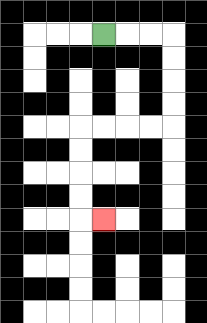{'start': '[4, 1]', 'end': '[4, 9]', 'path_directions': 'R,R,R,D,D,D,D,L,L,L,L,D,D,D,D,R', 'path_coordinates': '[[4, 1], [5, 1], [6, 1], [7, 1], [7, 2], [7, 3], [7, 4], [7, 5], [6, 5], [5, 5], [4, 5], [3, 5], [3, 6], [3, 7], [3, 8], [3, 9], [4, 9]]'}